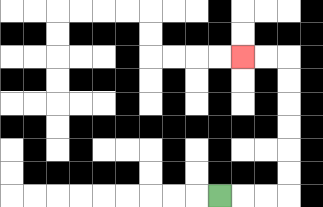{'start': '[9, 8]', 'end': '[10, 2]', 'path_directions': 'R,R,R,U,U,U,U,U,U,L,L', 'path_coordinates': '[[9, 8], [10, 8], [11, 8], [12, 8], [12, 7], [12, 6], [12, 5], [12, 4], [12, 3], [12, 2], [11, 2], [10, 2]]'}